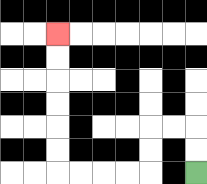{'start': '[8, 7]', 'end': '[2, 1]', 'path_directions': 'U,U,L,L,D,D,L,L,L,L,U,U,U,U,U,U', 'path_coordinates': '[[8, 7], [8, 6], [8, 5], [7, 5], [6, 5], [6, 6], [6, 7], [5, 7], [4, 7], [3, 7], [2, 7], [2, 6], [2, 5], [2, 4], [2, 3], [2, 2], [2, 1]]'}